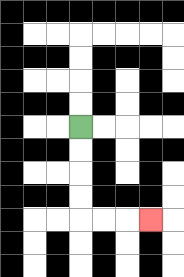{'start': '[3, 5]', 'end': '[6, 9]', 'path_directions': 'D,D,D,D,R,R,R', 'path_coordinates': '[[3, 5], [3, 6], [3, 7], [3, 8], [3, 9], [4, 9], [5, 9], [6, 9]]'}